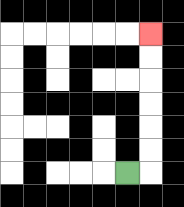{'start': '[5, 7]', 'end': '[6, 1]', 'path_directions': 'R,U,U,U,U,U,U', 'path_coordinates': '[[5, 7], [6, 7], [6, 6], [6, 5], [6, 4], [6, 3], [6, 2], [6, 1]]'}